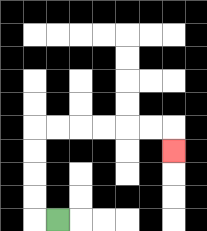{'start': '[2, 9]', 'end': '[7, 6]', 'path_directions': 'L,U,U,U,U,R,R,R,R,R,R,D', 'path_coordinates': '[[2, 9], [1, 9], [1, 8], [1, 7], [1, 6], [1, 5], [2, 5], [3, 5], [4, 5], [5, 5], [6, 5], [7, 5], [7, 6]]'}